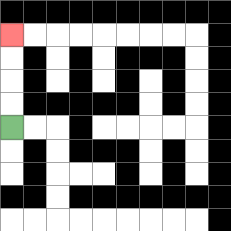{'start': '[0, 5]', 'end': '[0, 1]', 'path_directions': 'U,U,U,U', 'path_coordinates': '[[0, 5], [0, 4], [0, 3], [0, 2], [0, 1]]'}